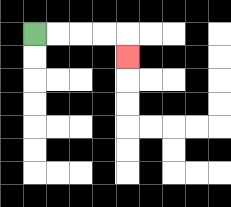{'start': '[1, 1]', 'end': '[5, 2]', 'path_directions': 'R,R,R,R,D', 'path_coordinates': '[[1, 1], [2, 1], [3, 1], [4, 1], [5, 1], [5, 2]]'}